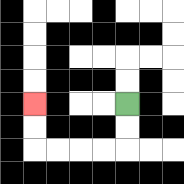{'start': '[5, 4]', 'end': '[1, 4]', 'path_directions': 'D,D,L,L,L,L,U,U', 'path_coordinates': '[[5, 4], [5, 5], [5, 6], [4, 6], [3, 6], [2, 6], [1, 6], [1, 5], [1, 4]]'}